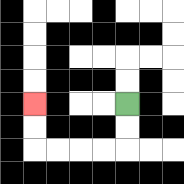{'start': '[5, 4]', 'end': '[1, 4]', 'path_directions': 'D,D,L,L,L,L,U,U', 'path_coordinates': '[[5, 4], [5, 5], [5, 6], [4, 6], [3, 6], [2, 6], [1, 6], [1, 5], [1, 4]]'}